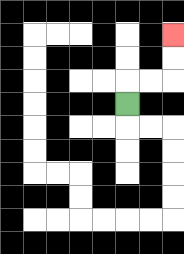{'start': '[5, 4]', 'end': '[7, 1]', 'path_directions': 'U,R,R,U,U', 'path_coordinates': '[[5, 4], [5, 3], [6, 3], [7, 3], [7, 2], [7, 1]]'}